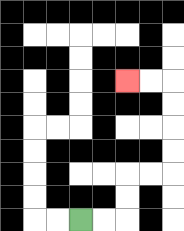{'start': '[3, 9]', 'end': '[5, 3]', 'path_directions': 'R,R,U,U,R,R,U,U,U,U,L,L', 'path_coordinates': '[[3, 9], [4, 9], [5, 9], [5, 8], [5, 7], [6, 7], [7, 7], [7, 6], [7, 5], [7, 4], [7, 3], [6, 3], [5, 3]]'}